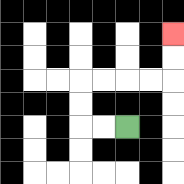{'start': '[5, 5]', 'end': '[7, 1]', 'path_directions': 'L,L,U,U,R,R,R,R,U,U', 'path_coordinates': '[[5, 5], [4, 5], [3, 5], [3, 4], [3, 3], [4, 3], [5, 3], [6, 3], [7, 3], [7, 2], [7, 1]]'}